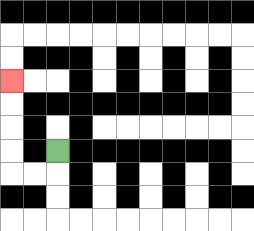{'start': '[2, 6]', 'end': '[0, 3]', 'path_directions': 'D,L,L,U,U,U,U', 'path_coordinates': '[[2, 6], [2, 7], [1, 7], [0, 7], [0, 6], [0, 5], [0, 4], [0, 3]]'}